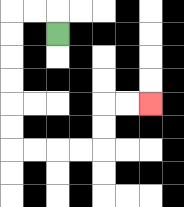{'start': '[2, 1]', 'end': '[6, 4]', 'path_directions': 'U,L,L,D,D,D,D,D,D,R,R,R,R,U,U,R,R', 'path_coordinates': '[[2, 1], [2, 0], [1, 0], [0, 0], [0, 1], [0, 2], [0, 3], [0, 4], [0, 5], [0, 6], [1, 6], [2, 6], [3, 6], [4, 6], [4, 5], [4, 4], [5, 4], [6, 4]]'}